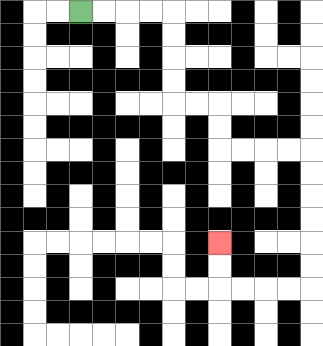{'start': '[3, 0]', 'end': '[9, 10]', 'path_directions': 'R,R,R,R,D,D,D,D,R,R,D,D,R,R,R,R,D,D,D,D,D,D,L,L,L,L,U,U', 'path_coordinates': '[[3, 0], [4, 0], [5, 0], [6, 0], [7, 0], [7, 1], [7, 2], [7, 3], [7, 4], [8, 4], [9, 4], [9, 5], [9, 6], [10, 6], [11, 6], [12, 6], [13, 6], [13, 7], [13, 8], [13, 9], [13, 10], [13, 11], [13, 12], [12, 12], [11, 12], [10, 12], [9, 12], [9, 11], [9, 10]]'}